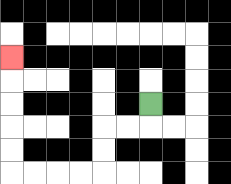{'start': '[6, 4]', 'end': '[0, 2]', 'path_directions': 'D,L,L,D,D,L,L,L,L,U,U,U,U,U', 'path_coordinates': '[[6, 4], [6, 5], [5, 5], [4, 5], [4, 6], [4, 7], [3, 7], [2, 7], [1, 7], [0, 7], [0, 6], [0, 5], [0, 4], [0, 3], [0, 2]]'}